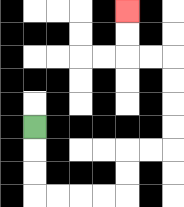{'start': '[1, 5]', 'end': '[5, 0]', 'path_directions': 'D,D,D,R,R,R,R,U,U,R,R,U,U,U,U,L,L,U,U', 'path_coordinates': '[[1, 5], [1, 6], [1, 7], [1, 8], [2, 8], [3, 8], [4, 8], [5, 8], [5, 7], [5, 6], [6, 6], [7, 6], [7, 5], [7, 4], [7, 3], [7, 2], [6, 2], [5, 2], [5, 1], [5, 0]]'}